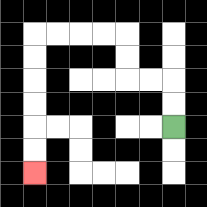{'start': '[7, 5]', 'end': '[1, 7]', 'path_directions': 'U,U,L,L,U,U,L,L,L,L,D,D,D,D,D,D', 'path_coordinates': '[[7, 5], [7, 4], [7, 3], [6, 3], [5, 3], [5, 2], [5, 1], [4, 1], [3, 1], [2, 1], [1, 1], [1, 2], [1, 3], [1, 4], [1, 5], [1, 6], [1, 7]]'}